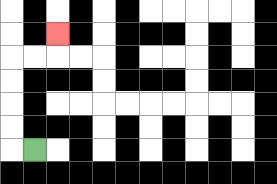{'start': '[1, 6]', 'end': '[2, 1]', 'path_directions': 'L,U,U,U,U,R,R,U', 'path_coordinates': '[[1, 6], [0, 6], [0, 5], [0, 4], [0, 3], [0, 2], [1, 2], [2, 2], [2, 1]]'}